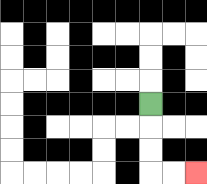{'start': '[6, 4]', 'end': '[8, 7]', 'path_directions': 'D,D,D,R,R', 'path_coordinates': '[[6, 4], [6, 5], [6, 6], [6, 7], [7, 7], [8, 7]]'}